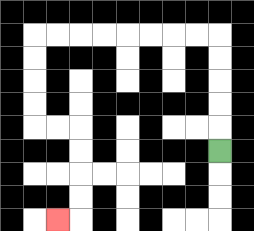{'start': '[9, 6]', 'end': '[2, 9]', 'path_directions': 'U,U,U,U,U,L,L,L,L,L,L,L,L,D,D,D,D,R,R,D,D,D,D,L', 'path_coordinates': '[[9, 6], [9, 5], [9, 4], [9, 3], [9, 2], [9, 1], [8, 1], [7, 1], [6, 1], [5, 1], [4, 1], [3, 1], [2, 1], [1, 1], [1, 2], [1, 3], [1, 4], [1, 5], [2, 5], [3, 5], [3, 6], [3, 7], [3, 8], [3, 9], [2, 9]]'}